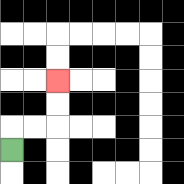{'start': '[0, 6]', 'end': '[2, 3]', 'path_directions': 'U,R,R,U,U', 'path_coordinates': '[[0, 6], [0, 5], [1, 5], [2, 5], [2, 4], [2, 3]]'}